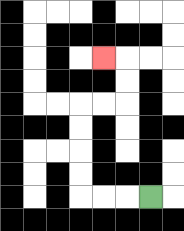{'start': '[6, 8]', 'end': '[4, 2]', 'path_directions': 'L,L,L,U,U,U,U,R,R,U,U,L', 'path_coordinates': '[[6, 8], [5, 8], [4, 8], [3, 8], [3, 7], [3, 6], [3, 5], [3, 4], [4, 4], [5, 4], [5, 3], [5, 2], [4, 2]]'}